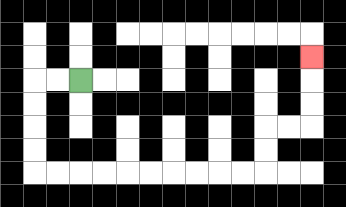{'start': '[3, 3]', 'end': '[13, 2]', 'path_directions': 'L,L,D,D,D,D,R,R,R,R,R,R,R,R,R,R,U,U,R,R,U,U,U', 'path_coordinates': '[[3, 3], [2, 3], [1, 3], [1, 4], [1, 5], [1, 6], [1, 7], [2, 7], [3, 7], [4, 7], [5, 7], [6, 7], [7, 7], [8, 7], [9, 7], [10, 7], [11, 7], [11, 6], [11, 5], [12, 5], [13, 5], [13, 4], [13, 3], [13, 2]]'}